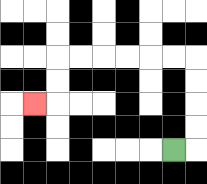{'start': '[7, 6]', 'end': '[1, 4]', 'path_directions': 'R,U,U,U,U,L,L,L,L,L,L,D,D,L', 'path_coordinates': '[[7, 6], [8, 6], [8, 5], [8, 4], [8, 3], [8, 2], [7, 2], [6, 2], [5, 2], [4, 2], [3, 2], [2, 2], [2, 3], [2, 4], [1, 4]]'}